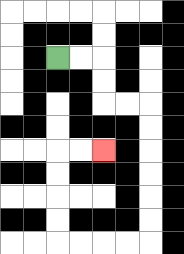{'start': '[2, 2]', 'end': '[4, 6]', 'path_directions': 'R,R,D,D,R,R,D,D,D,D,D,D,L,L,L,L,U,U,U,U,R,R', 'path_coordinates': '[[2, 2], [3, 2], [4, 2], [4, 3], [4, 4], [5, 4], [6, 4], [6, 5], [6, 6], [6, 7], [6, 8], [6, 9], [6, 10], [5, 10], [4, 10], [3, 10], [2, 10], [2, 9], [2, 8], [2, 7], [2, 6], [3, 6], [4, 6]]'}